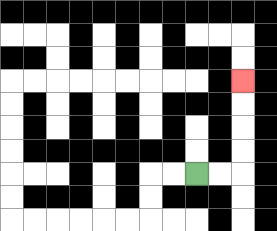{'start': '[8, 7]', 'end': '[10, 3]', 'path_directions': 'R,R,U,U,U,U', 'path_coordinates': '[[8, 7], [9, 7], [10, 7], [10, 6], [10, 5], [10, 4], [10, 3]]'}